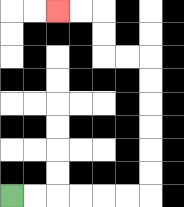{'start': '[0, 8]', 'end': '[2, 0]', 'path_directions': 'R,R,R,R,R,R,U,U,U,U,U,U,L,L,U,U,L,L', 'path_coordinates': '[[0, 8], [1, 8], [2, 8], [3, 8], [4, 8], [5, 8], [6, 8], [6, 7], [6, 6], [6, 5], [6, 4], [6, 3], [6, 2], [5, 2], [4, 2], [4, 1], [4, 0], [3, 0], [2, 0]]'}